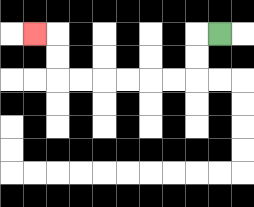{'start': '[9, 1]', 'end': '[1, 1]', 'path_directions': 'L,D,D,L,L,L,L,L,L,U,U,L', 'path_coordinates': '[[9, 1], [8, 1], [8, 2], [8, 3], [7, 3], [6, 3], [5, 3], [4, 3], [3, 3], [2, 3], [2, 2], [2, 1], [1, 1]]'}